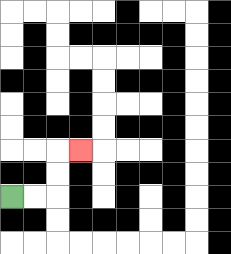{'start': '[0, 8]', 'end': '[3, 6]', 'path_directions': 'R,R,U,U,R', 'path_coordinates': '[[0, 8], [1, 8], [2, 8], [2, 7], [2, 6], [3, 6]]'}